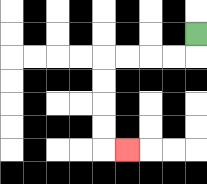{'start': '[8, 1]', 'end': '[5, 6]', 'path_directions': 'D,L,L,L,L,D,D,D,D,R', 'path_coordinates': '[[8, 1], [8, 2], [7, 2], [6, 2], [5, 2], [4, 2], [4, 3], [4, 4], [4, 5], [4, 6], [5, 6]]'}